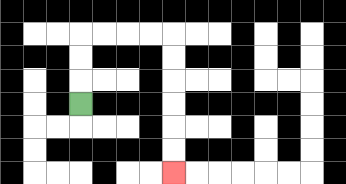{'start': '[3, 4]', 'end': '[7, 7]', 'path_directions': 'U,U,U,R,R,R,R,D,D,D,D,D,D', 'path_coordinates': '[[3, 4], [3, 3], [3, 2], [3, 1], [4, 1], [5, 1], [6, 1], [7, 1], [7, 2], [7, 3], [7, 4], [7, 5], [7, 6], [7, 7]]'}